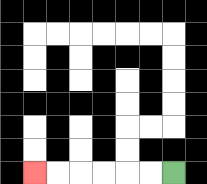{'start': '[7, 7]', 'end': '[1, 7]', 'path_directions': 'L,L,L,L,L,L', 'path_coordinates': '[[7, 7], [6, 7], [5, 7], [4, 7], [3, 7], [2, 7], [1, 7]]'}